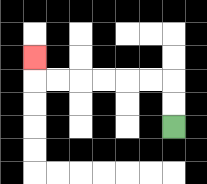{'start': '[7, 5]', 'end': '[1, 2]', 'path_directions': 'U,U,L,L,L,L,L,L,U', 'path_coordinates': '[[7, 5], [7, 4], [7, 3], [6, 3], [5, 3], [4, 3], [3, 3], [2, 3], [1, 3], [1, 2]]'}